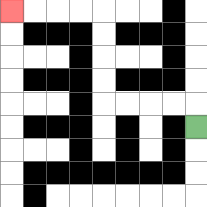{'start': '[8, 5]', 'end': '[0, 0]', 'path_directions': 'U,L,L,L,L,U,U,U,U,L,L,L,L', 'path_coordinates': '[[8, 5], [8, 4], [7, 4], [6, 4], [5, 4], [4, 4], [4, 3], [4, 2], [4, 1], [4, 0], [3, 0], [2, 0], [1, 0], [0, 0]]'}